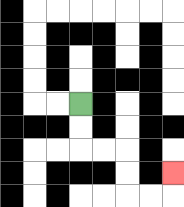{'start': '[3, 4]', 'end': '[7, 7]', 'path_directions': 'D,D,R,R,D,D,R,R,U', 'path_coordinates': '[[3, 4], [3, 5], [3, 6], [4, 6], [5, 6], [5, 7], [5, 8], [6, 8], [7, 8], [7, 7]]'}